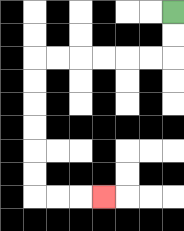{'start': '[7, 0]', 'end': '[4, 8]', 'path_directions': 'D,D,L,L,L,L,L,L,D,D,D,D,D,D,R,R,R', 'path_coordinates': '[[7, 0], [7, 1], [7, 2], [6, 2], [5, 2], [4, 2], [3, 2], [2, 2], [1, 2], [1, 3], [1, 4], [1, 5], [1, 6], [1, 7], [1, 8], [2, 8], [3, 8], [4, 8]]'}